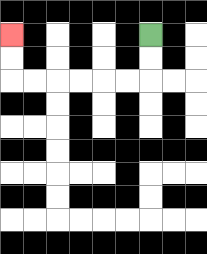{'start': '[6, 1]', 'end': '[0, 1]', 'path_directions': 'D,D,L,L,L,L,L,L,U,U', 'path_coordinates': '[[6, 1], [6, 2], [6, 3], [5, 3], [4, 3], [3, 3], [2, 3], [1, 3], [0, 3], [0, 2], [0, 1]]'}